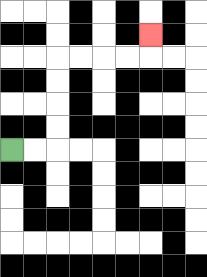{'start': '[0, 6]', 'end': '[6, 1]', 'path_directions': 'R,R,U,U,U,U,R,R,R,R,U', 'path_coordinates': '[[0, 6], [1, 6], [2, 6], [2, 5], [2, 4], [2, 3], [2, 2], [3, 2], [4, 2], [5, 2], [6, 2], [6, 1]]'}